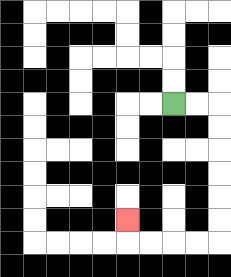{'start': '[7, 4]', 'end': '[5, 9]', 'path_directions': 'R,R,D,D,D,D,D,D,L,L,L,L,U', 'path_coordinates': '[[7, 4], [8, 4], [9, 4], [9, 5], [9, 6], [9, 7], [9, 8], [9, 9], [9, 10], [8, 10], [7, 10], [6, 10], [5, 10], [5, 9]]'}